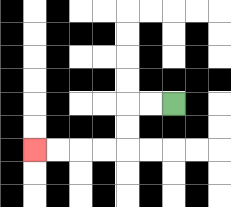{'start': '[7, 4]', 'end': '[1, 6]', 'path_directions': 'L,L,D,D,L,L,L,L', 'path_coordinates': '[[7, 4], [6, 4], [5, 4], [5, 5], [5, 6], [4, 6], [3, 6], [2, 6], [1, 6]]'}